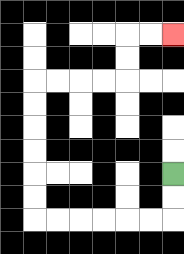{'start': '[7, 7]', 'end': '[7, 1]', 'path_directions': 'D,D,L,L,L,L,L,L,U,U,U,U,U,U,R,R,R,R,U,U,R,R', 'path_coordinates': '[[7, 7], [7, 8], [7, 9], [6, 9], [5, 9], [4, 9], [3, 9], [2, 9], [1, 9], [1, 8], [1, 7], [1, 6], [1, 5], [1, 4], [1, 3], [2, 3], [3, 3], [4, 3], [5, 3], [5, 2], [5, 1], [6, 1], [7, 1]]'}